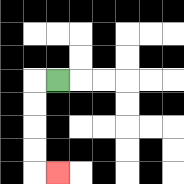{'start': '[2, 3]', 'end': '[2, 7]', 'path_directions': 'L,D,D,D,D,R', 'path_coordinates': '[[2, 3], [1, 3], [1, 4], [1, 5], [1, 6], [1, 7], [2, 7]]'}